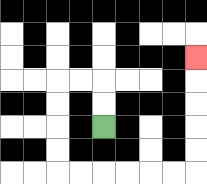{'start': '[4, 5]', 'end': '[8, 2]', 'path_directions': 'U,U,L,L,D,D,D,D,R,R,R,R,R,R,U,U,U,U,U', 'path_coordinates': '[[4, 5], [4, 4], [4, 3], [3, 3], [2, 3], [2, 4], [2, 5], [2, 6], [2, 7], [3, 7], [4, 7], [5, 7], [6, 7], [7, 7], [8, 7], [8, 6], [8, 5], [8, 4], [8, 3], [8, 2]]'}